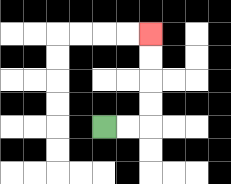{'start': '[4, 5]', 'end': '[6, 1]', 'path_directions': 'R,R,U,U,U,U', 'path_coordinates': '[[4, 5], [5, 5], [6, 5], [6, 4], [6, 3], [6, 2], [6, 1]]'}